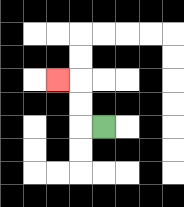{'start': '[4, 5]', 'end': '[2, 3]', 'path_directions': 'L,U,U,L', 'path_coordinates': '[[4, 5], [3, 5], [3, 4], [3, 3], [2, 3]]'}